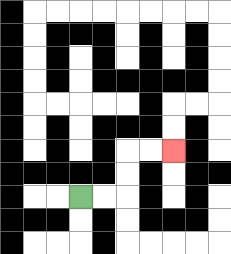{'start': '[3, 8]', 'end': '[7, 6]', 'path_directions': 'R,R,U,U,R,R', 'path_coordinates': '[[3, 8], [4, 8], [5, 8], [5, 7], [5, 6], [6, 6], [7, 6]]'}